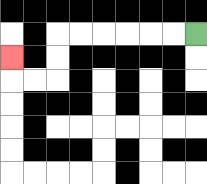{'start': '[8, 1]', 'end': '[0, 2]', 'path_directions': 'L,L,L,L,L,L,D,D,L,L,U', 'path_coordinates': '[[8, 1], [7, 1], [6, 1], [5, 1], [4, 1], [3, 1], [2, 1], [2, 2], [2, 3], [1, 3], [0, 3], [0, 2]]'}